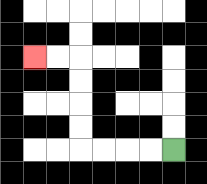{'start': '[7, 6]', 'end': '[1, 2]', 'path_directions': 'L,L,L,L,U,U,U,U,L,L', 'path_coordinates': '[[7, 6], [6, 6], [5, 6], [4, 6], [3, 6], [3, 5], [3, 4], [3, 3], [3, 2], [2, 2], [1, 2]]'}